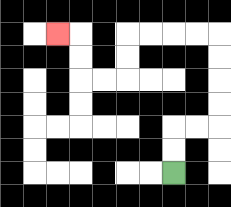{'start': '[7, 7]', 'end': '[2, 1]', 'path_directions': 'U,U,R,R,U,U,U,U,L,L,L,L,D,D,L,L,U,U,L', 'path_coordinates': '[[7, 7], [7, 6], [7, 5], [8, 5], [9, 5], [9, 4], [9, 3], [9, 2], [9, 1], [8, 1], [7, 1], [6, 1], [5, 1], [5, 2], [5, 3], [4, 3], [3, 3], [3, 2], [3, 1], [2, 1]]'}